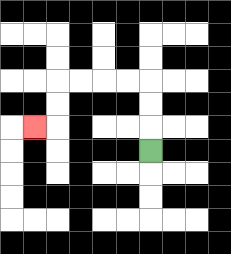{'start': '[6, 6]', 'end': '[1, 5]', 'path_directions': 'U,U,U,L,L,L,L,D,D,L', 'path_coordinates': '[[6, 6], [6, 5], [6, 4], [6, 3], [5, 3], [4, 3], [3, 3], [2, 3], [2, 4], [2, 5], [1, 5]]'}